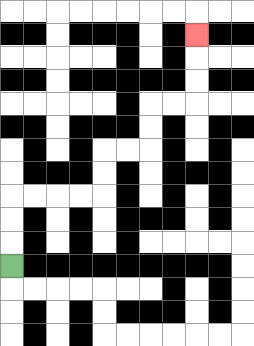{'start': '[0, 11]', 'end': '[8, 1]', 'path_directions': 'U,U,U,R,R,R,R,U,U,R,R,U,U,R,R,U,U,U', 'path_coordinates': '[[0, 11], [0, 10], [0, 9], [0, 8], [1, 8], [2, 8], [3, 8], [4, 8], [4, 7], [4, 6], [5, 6], [6, 6], [6, 5], [6, 4], [7, 4], [8, 4], [8, 3], [8, 2], [8, 1]]'}